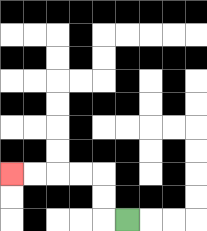{'start': '[5, 9]', 'end': '[0, 7]', 'path_directions': 'L,U,U,L,L,L,L', 'path_coordinates': '[[5, 9], [4, 9], [4, 8], [4, 7], [3, 7], [2, 7], [1, 7], [0, 7]]'}